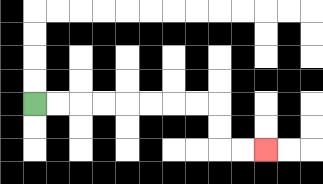{'start': '[1, 4]', 'end': '[11, 6]', 'path_directions': 'R,R,R,R,R,R,R,R,D,D,R,R', 'path_coordinates': '[[1, 4], [2, 4], [3, 4], [4, 4], [5, 4], [6, 4], [7, 4], [8, 4], [9, 4], [9, 5], [9, 6], [10, 6], [11, 6]]'}